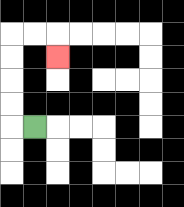{'start': '[1, 5]', 'end': '[2, 2]', 'path_directions': 'L,U,U,U,U,R,R,D', 'path_coordinates': '[[1, 5], [0, 5], [0, 4], [0, 3], [0, 2], [0, 1], [1, 1], [2, 1], [2, 2]]'}